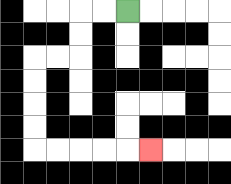{'start': '[5, 0]', 'end': '[6, 6]', 'path_directions': 'L,L,D,D,L,L,D,D,D,D,R,R,R,R,R', 'path_coordinates': '[[5, 0], [4, 0], [3, 0], [3, 1], [3, 2], [2, 2], [1, 2], [1, 3], [1, 4], [1, 5], [1, 6], [2, 6], [3, 6], [4, 6], [5, 6], [6, 6]]'}